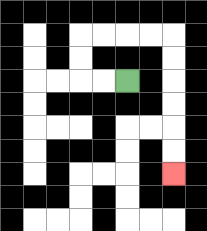{'start': '[5, 3]', 'end': '[7, 7]', 'path_directions': 'L,L,U,U,R,R,R,R,D,D,D,D,D,D', 'path_coordinates': '[[5, 3], [4, 3], [3, 3], [3, 2], [3, 1], [4, 1], [5, 1], [6, 1], [7, 1], [7, 2], [7, 3], [7, 4], [7, 5], [7, 6], [7, 7]]'}